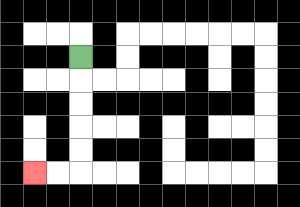{'start': '[3, 2]', 'end': '[1, 7]', 'path_directions': 'D,D,D,D,D,L,L', 'path_coordinates': '[[3, 2], [3, 3], [3, 4], [3, 5], [3, 6], [3, 7], [2, 7], [1, 7]]'}